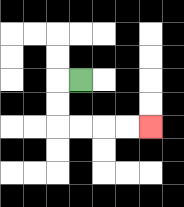{'start': '[3, 3]', 'end': '[6, 5]', 'path_directions': 'L,D,D,R,R,R,R', 'path_coordinates': '[[3, 3], [2, 3], [2, 4], [2, 5], [3, 5], [4, 5], [5, 5], [6, 5]]'}